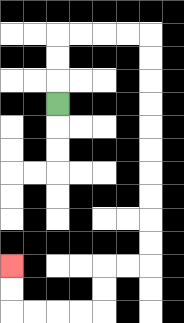{'start': '[2, 4]', 'end': '[0, 11]', 'path_directions': 'U,U,U,R,R,R,R,D,D,D,D,D,D,D,D,D,D,L,L,D,D,L,L,L,L,U,U', 'path_coordinates': '[[2, 4], [2, 3], [2, 2], [2, 1], [3, 1], [4, 1], [5, 1], [6, 1], [6, 2], [6, 3], [6, 4], [6, 5], [6, 6], [6, 7], [6, 8], [6, 9], [6, 10], [6, 11], [5, 11], [4, 11], [4, 12], [4, 13], [3, 13], [2, 13], [1, 13], [0, 13], [0, 12], [0, 11]]'}